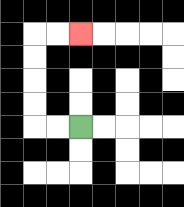{'start': '[3, 5]', 'end': '[3, 1]', 'path_directions': 'L,L,U,U,U,U,R,R', 'path_coordinates': '[[3, 5], [2, 5], [1, 5], [1, 4], [1, 3], [1, 2], [1, 1], [2, 1], [3, 1]]'}